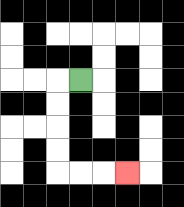{'start': '[3, 3]', 'end': '[5, 7]', 'path_directions': 'L,D,D,D,D,R,R,R', 'path_coordinates': '[[3, 3], [2, 3], [2, 4], [2, 5], [2, 6], [2, 7], [3, 7], [4, 7], [5, 7]]'}